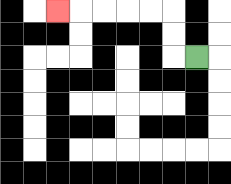{'start': '[8, 2]', 'end': '[2, 0]', 'path_directions': 'L,U,U,L,L,L,L,L', 'path_coordinates': '[[8, 2], [7, 2], [7, 1], [7, 0], [6, 0], [5, 0], [4, 0], [3, 0], [2, 0]]'}